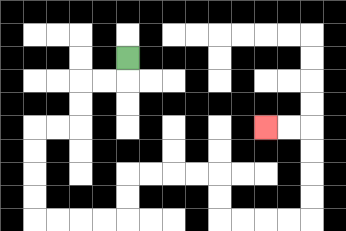{'start': '[5, 2]', 'end': '[11, 5]', 'path_directions': 'D,L,L,D,D,L,L,D,D,D,D,R,R,R,R,U,U,R,R,R,R,D,D,R,R,R,R,U,U,U,U,L,L', 'path_coordinates': '[[5, 2], [5, 3], [4, 3], [3, 3], [3, 4], [3, 5], [2, 5], [1, 5], [1, 6], [1, 7], [1, 8], [1, 9], [2, 9], [3, 9], [4, 9], [5, 9], [5, 8], [5, 7], [6, 7], [7, 7], [8, 7], [9, 7], [9, 8], [9, 9], [10, 9], [11, 9], [12, 9], [13, 9], [13, 8], [13, 7], [13, 6], [13, 5], [12, 5], [11, 5]]'}